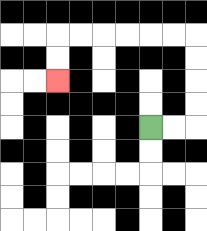{'start': '[6, 5]', 'end': '[2, 3]', 'path_directions': 'R,R,U,U,U,U,L,L,L,L,L,L,D,D', 'path_coordinates': '[[6, 5], [7, 5], [8, 5], [8, 4], [8, 3], [8, 2], [8, 1], [7, 1], [6, 1], [5, 1], [4, 1], [3, 1], [2, 1], [2, 2], [2, 3]]'}